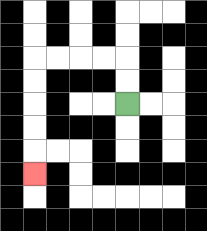{'start': '[5, 4]', 'end': '[1, 7]', 'path_directions': 'U,U,L,L,L,L,D,D,D,D,D', 'path_coordinates': '[[5, 4], [5, 3], [5, 2], [4, 2], [3, 2], [2, 2], [1, 2], [1, 3], [1, 4], [1, 5], [1, 6], [1, 7]]'}